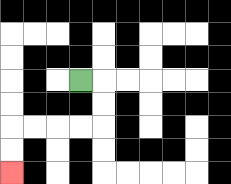{'start': '[3, 3]', 'end': '[0, 7]', 'path_directions': 'R,D,D,L,L,L,L,D,D', 'path_coordinates': '[[3, 3], [4, 3], [4, 4], [4, 5], [3, 5], [2, 5], [1, 5], [0, 5], [0, 6], [0, 7]]'}